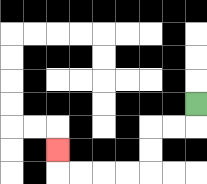{'start': '[8, 4]', 'end': '[2, 6]', 'path_directions': 'D,L,L,D,D,L,L,L,L,U', 'path_coordinates': '[[8, 4], [8, 5], [7, 5], [6, 5], [6, 6], [6, 7], [5, 7], [4, 7], [3, 7], [2, 7], [2, 6]]'}